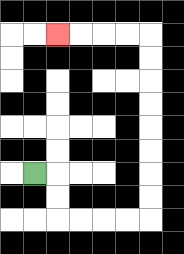{'start': '[1, 7]', 'end': '[2, 1]', 'path_directions': 'R,D,D,R,R,R,R,U,U,U,U,U,U,U,U,L,L,L,L', 'path_coordinates': '[[1, 7], [2, 7], [2, 8], [2, 9], [3, 9], [4, 9], [5, 9], [6, 9], [6, 8], [6, 7], [6, 6], [6, 5], [6, 4], [6, 3], [6, 2], [6, 1], [5, 1], [4, 1], [3, 1], [2, 1]]'}